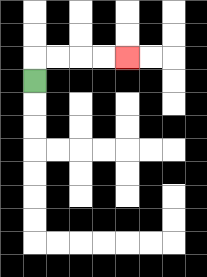{'start': '[1, 3]', 'end': '[5, 2]', 'path_directions': 'U,R,R,R,R', 'path_coordinates': '[[1, 3], [1, 2], [2, 2], [3, 2], [4, 2], [5, 2]]'}